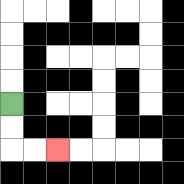{'start': '[0, 4]', 'end': '[2, 6]', 'path_directions': 'D,D,R,R', 'path_coordinates': '[[0, 4], [0, 5], [0, 6], [1, 6], [2, 6]]'}